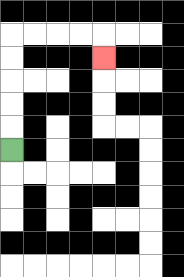{'start': '[0, 6]', 'end': '[4, 2]', 'path_directions': 'U,U,U,U,U,R,R,R,R,D', 'path_coordinates': '[[0, 6], [0, 5], [0, 4], [0, 3], [0, 2], [0, 1], [1, 1], [2, 1], [3, 1], [4, 1], [4, 2]]'}